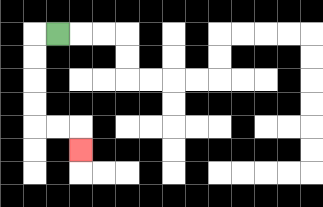{'start': '[2, 1]', 'end': '[3, 6]', 'path_directions': 'L,D,D,D,D,R,R,D', 'path_coordinates': '[[2, 1], [1, 1], [1, 2], [1, 3], [1, 4], [1, 5], [2, 5], [3, 5], [3, 6]]'}